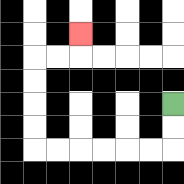{'start': '[7, 4]', 'end': '[3, 1]', 'path_directions': 'D,D,L,L,L,L,L,L,U,U,U,U,R,R,U', 'path_coordinates': '[[7, 4], [7, 5], [7, 6], [6, 6], [5, 6], [4, 6], [3, 6], [2, 6], [1, 6], [1, 5], [1, 4], [1, 3], [1, 2], [2, 2], [3, 2], [3, 1]]'}